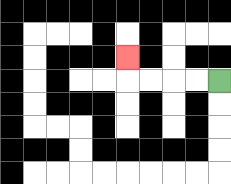{'start': '[9, 3]', 'end': '[5, 2]', 'path_directions': 'L,L,L,L,U', 'path_coordinates': '[[9, 3], [8, 3], [7, 3], [6, 3], [5, 3], [5, 2]]'}